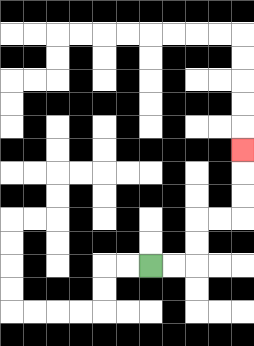{'start': '[6, 11]', 'end': '[10, 6]', 'path_directions': 'R,R,U,U,R,R,U,U,U', 'path_coordinates': '[[6, 11], [7, 11], [8, 11], [8, 10], [8, 9], [9, 9], [10, 9], [10, 8], [10, 7], [10, 6]]'}